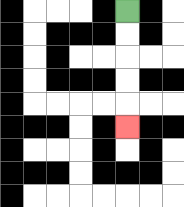{'start': '[5, 0]', 'end': '[5, 5]', 'path_directions': 'D,D,D,D,D', 'path_coordinates': '[[5, 0], [5, 1], [5, 2], [5, 3], [5, 4], [5, 5]]'}